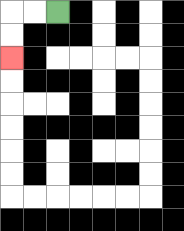{'start': '[2, 0]', 'end': '[0, 2]', 'path_directions': 'L,L,D,D', 'path_coordinates': '[[2, 0], [1, 0], [0, 0], [0, 1], [0, 2]]'}